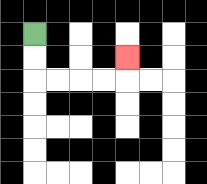{'start': '[1, 1]', 'end': '[5, 2]', 'path_directions': 'D,D,R,R,R,R,U', 'path_coordinates': '[[1, 1], [1, 2], [1, 3], [2, 3], [3, 3], [4, 3], [5, 3], [5, 2]]'}